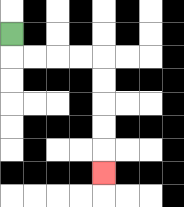{'start': '[0, 1]', 'end': '[4, 7]', 'path_directions': 'D,R,R,R,R,D,D,D,D,D', 'path_coordinates': '[[0, 1], [0, 2], [1, 2], [2, 2], [3, 2], [4, 2], [4, 3], [4, 4], [4, 5], [4, 6], [4, 7]]'}